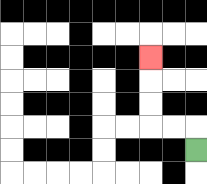{'start': '[8, 6]', 'end': '[6, 2]', 'path_directions': 'U,L,L,U,U,U', 'path_coordinates': '[[8, 6], [8, 5], [7, 5], [6, 5], [6, 4], [6, 3], [6, 2]]'}